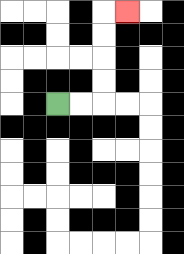{'start': '[2, 4]', 'end': '[5, 0]', 'path_directions': 'R,R,U,U,U,U,R', 'path_coordinates': '[[2, 4], [3, 4], [4, 4], [4, 3], [4, 2], [4, 1], [4, 0], [5, 0]]'}